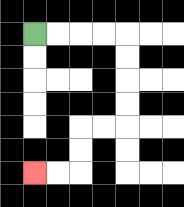{'start': '[1, 1]', 'end': '[1, 7]', 'path_directions': 'R,R,R,R,D,D,D,D,L,L,D,D,L,L', 'path_coordinates': '[[1, 1], [2, 1], [3, 1], [4, 1], [5, 1], [5, 2], [5, 3], [5, 4], [5, 5], [4, 5], [3, 5], [3, 6], [3, 7], [2, 7], [1, 7]]'}